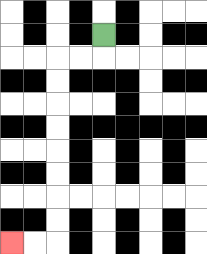{'start': '[4, 1]', 'end': '[0, 10]', 'path_directions': 'D,L,L,D,D,D,D,D,D,D,D,L,L', 'path_coordinates': '[[4, 1], [4, 2], [3, 2], [2, 2], [2, 3], [2, 4], [2, 5], [2, 6], [2, 7], [2, 8], [2, 9], [2, 10], [1, 10], [0, 10]]'}